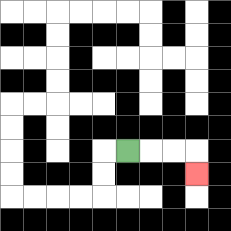{'start': '[5, 6]', 'end': '[8, 7]', 'path_directions': 'R,R,R,D', 'path_coordinates': '[[5, 6], [6, 6], [7, 6], [8, 6], [8, 7]]'}